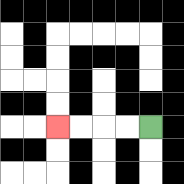{'start': '[6, 5]', 'end': '[2, 5]', 'path_directions': 'L,L,L,L', 'path_coordinates': '[[6, 5], [5, 5], [4, 5], [3, 5], [2, 5]]'}